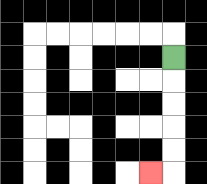{'start': '[7, 2]', 'end': '[6, 7]', 'path_directions': 'D,D,D,D,D,L', 'path_coordinates': '[[7, 2], [7, 3], [7, 4], [7, 5], [7, 6], [7, 7], [6, 7]]'}